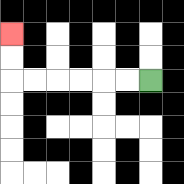{'start': '[6, 3]', 'end': '[0, 1]', 'path_directions': 'L,L,L,L,L,L,U,U', 'path_coordinates': '[[6, 3], [5, 3], [4, 3], [3, 3], [2, 3], [1, 3], [0, 3], [0, 2], [0, 1]]'}